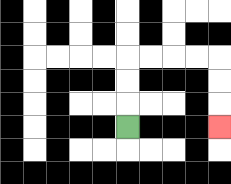{'start': '[5, 5]', 'end': '[9, 5]', 'path_directions': 'U,U,U,R,R,R,R,D,D,D', 'path_coordinates': '[[5, 5], [5, 4], [5, 3], [5, 2], [6, 2], [7, 2], [8, 2], [9, 2], [9, 3], [9, 4], [9, 5]]'}